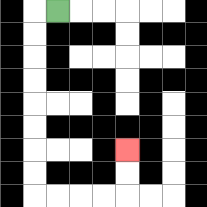{'start': '[2, 0]', 'end': '[5, 6]', 'path_directions': 'L,D,D,D,D,D,D,D,D,R,R,R,R,U,U', 'path_coordinates': '[[2, 0], [1, 0], [1, 1], [1, 2], [1, 3], [1, 4], [1, 5], [1, 6], [1, 7], [1, 8], [2, 8], [3, 8], [4, 8], [5, 8], [5, 7], [5, 6]]'}